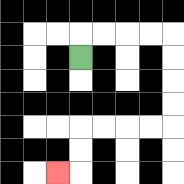{'start': '[3, 2]', 'end': '[2, 7]', 'path_directions': 'U,R,R,R,R,D,D,D,D,L,L,L,L,D,D,L', 'path_coordinates': '[[3, 2], [3, 1], [4, 1], [5, 1], [6, 1], [7, 1], [7, 2], [7, 3], [7, 4], [7, 5], [6, 5], [5, 5], [4, 5], [3, 5], [3, 6], [3, 7], [2, 7]]'}